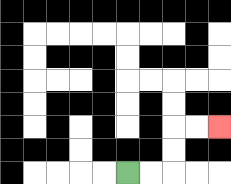{'start': '[5, 7]', 'end': '[9, 5]', 'path_directions': 'R,R,U,U,R,R', 'path_coordinates': '[[5, 7], [6, 7], [7, 7], [7, 6], [7, 5], [8, 5], [9, 5]]'}